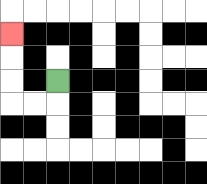{'start': '[2, 3]', 'end': '[0, 1]', 'path_directions': 'D,L,L,U,U,U', 'path_coordinates': '[[2, 3], [2, 4], [1, 4], [0, 4], [0, 3], [0, 2], [0, 1]]'}